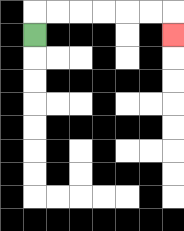{'start': '[1, 1]', 'end': '[7, 1]', 'path_directions': 'U,R,R,R,R,R,R,D', 'path_coordinates': '[[1, 1], [1, 0], [2, 0], [3, 0], [4, 0], [5, 0], [6, 0], [7, 0], [7, 1]]'}